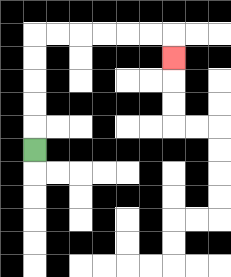{'start': '[1, 6]', 'end': '[7, 2]', 'path_directions': 'U,U,U,U,U,R,R,R,R,R,R,D', 'path_coordinates': '[[1, 6], [1, 5], [1, 4], [1, 3], [1, 2], [1, 1], [2, 1], [3, 1], [4, 1], [5, 1], [6, 1], [7, 1], [7, 2]]'}